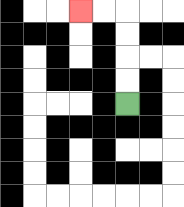{'start': '[5, 4]', 'end': '[3, 0]', 'path_directions': 'U,U,U,U,L,L', 'path_coordinates': '[[5, 4], [5, 3], [5, 2], [5, 1], [5, 0], [4, 0], [3, 0]]'}